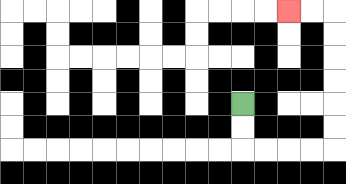{'start': '[10, 4]', 'end': '[12, 0]', 'path_directions': 'D,D,R,R,R,R,U,U,U,U,U,U,L,L', 'path_coordinates': '[[10, 4], [10, 5], [10, 6], [11, 6], [12, 6], [13, 6], [14, 6], [14, 5], [14, 4], [14, 3], [14, 2], [14, 1], [14, 0], [13, 0], [12, 0]]'}